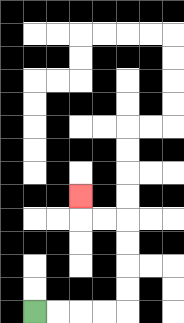{'start': '[1, 13]', 'end': '[3, 8]', 'path_directions': 'R,R,R,R,U,U,U,U,L,L,U', 'path_coordinates': '[[1, 13], [2, 13], [3, 13], [4, 13], [5, 13], [5, 12], [5, 11], [5, 10], [5, 9], [4, 9], [3, 9], [3, 8]]'}